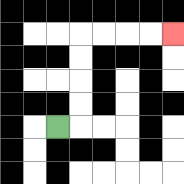{'start': '[2, 5]', 'end': '[7, 1]', 'path_directions': 'R,U,U,U,U,R,R,R,R', 'path_coordinates': '[[2, 5], [3, 5], [3, 4], [3, 3], [3, 2], [3, 1], [4, 1], [5, 1], [6, 1], [7, 1]]'}